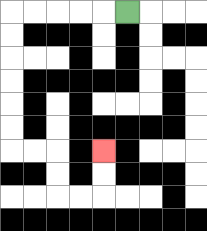{'start': '[5, 0]', 'end': '[4, 6]', 'path_directions': 'L,L,L,L,L,D,D,D,D,D,D,R,R,D,D,R,R,U,U', 'path_coordinates': '[[5, 0], [4, 0], [3, 0], [2, 0], [1, 0], [0, 0], [0, 1], [0, 2], [0, 3], [0, 4], [0, 5], [0, 6], [1, 6], [2, 6], [2, 7], [2, 8], [3, 8], [4, 8], [4, 7], [4, 6]]'}